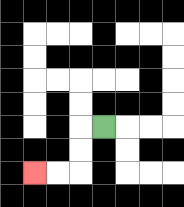{'start': '[4, 5]', 'end': '[1, 7]', 'path_directions': 'L,D,D,L,L', 'path_coordinates': '[[4, 5], [3, 5], [3, 6], [3, 7], [2, 7], [1, 7]]'}